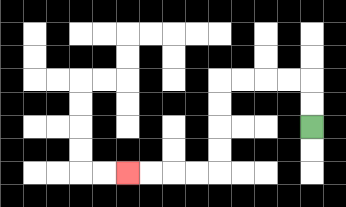{'start': '[13, 5]', 'end': '[5, 7]', 'path_directions': 'U,U,L,L,L,L,D,D,D,D,L,L,L,L', 'path_coordinates': '[[13, 5], [13, 4], [13, 3], [12, 3], [11, 3], [10, 3], [9, 3], [9, 4], [9, 5], [9, 6], [9, 7], [8, 7], [7, 7], [6, 7], [5, 7]]'}